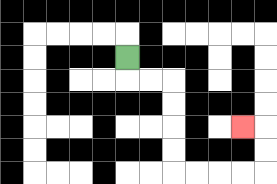{'start': '[5, 2]', 'end': '[10, 5]', 'path_directions': 'D,R,R,D,D,D,D,R,R,R,R,U,U,L', 'path_coordinates': '[[5, 2], [5, 3], [6, 3], [7, 3], [7, 4], [7, 5], [7, 6], [7, 7], [8, 7], [9, 7], [10, 7], [11, 7], [11, 6], [11, 5], [10, 5]]'}